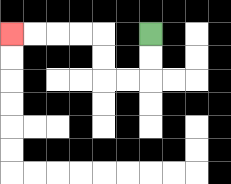{'start': '[6, 1]', 'end': '[0, 1]', 'path_directions': 'D,D,L,L,U,U,L,L,L,L', 'path_coordinates': '[[6, 1], [6, 2], [6, 3], [5, 3], [4, 3], [4, 2], [4, 1], [3, 1], [2, 1], [1, 1], [0, 1]]'}